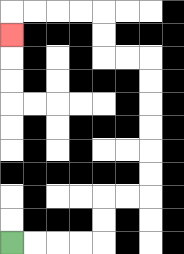{'start': '[0, 10]', 'end': '[0, 1]', 'path_directions': 'R,R,R,R,U,U,R,R,U,U,U,U,U,U,L,L,U,U,L,L,L,L,D', 'path_coordinates': '[[0, 10], [1, 10], [2, 10], [3, 10], [4, 10], [4, 9], [4, 8], [5, 8], [6, 8], [6, 7], [6, 6], [6, 5], [6, 4], [6, 3], [6, 2], [5, 2], [4, 2], [4, 1], [4, 0], [3, 0], [2, 0], [1, 0], [0, 0], [0, 1]]'}